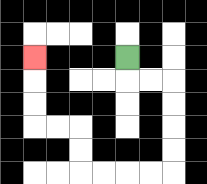{'start': '[5, 2]', 'end': '[1, 2]', 'path_directions': 'D,R,R,D,D,D,D,L,L,L,L,U,U,L,L,U,U,U', 'path_coordinates': '[[5, 2], [5, 3], [6, 3], [7, 3], [7, 4], [7, 5], [7, 6], [7, 7], [6, 7], [5, 7], [4, 7], [3, 7], [3, 6], [3, 5], [2, 5], [1, 5], [1, 4], [1, 3], [1, 2]]'}